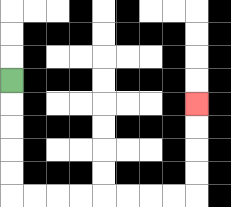{'start': '[0, 3]', 'end': '[8, 4]', 'path_directions': 'D,D,D,D,D,R,R,R,R,R,R,R,R,U,U,U,U', 'path_coordinates': '[[0, 3], [0, 4], [0, 5], [0, 6], [0, 7], [0, 8], [1, 8], [2, 8], [3, 8], [4, 8], [5, 8], [6, 8], [7, 8], [8, 8], [8, 7], [8, 6], [8, 5], [8, 4]]'}